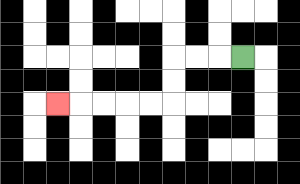{'start': '[10, 2]', 'end': '[2, 4]', 'path_directions': 'L,L,L,D,D,L,L,L,L,L', 'path_coordinates': '[[10, 2], [9, 2], [8, 2], [7, 2], [7, 3], [7, 4], [6, 4], [5, 4], [4, 4], [3, 4], [2, 4]]'}